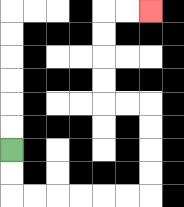{'start': '[0, 6]', 'end': '[6, 0]', 'path_directions': 'D,D,R,R,R,R,R,R,U,U,U,U,L,L,U,U,U,U,R,R', 'path_coordinates': '[[0, 6], [0, 7], [0, 8], [1, 8], [2, 8], [3, 8], [4, 8], [5, 8], [6, 8], [6, 7], [6, 6], [6, 5], [6, 4], [5, 4], [4, 4], [4, 3], [4, 2], [4, 1], [4, 0], [5, 0], [6, 0]]'}